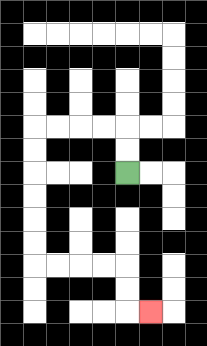{'start': '[5, 7]', 'end': '[6, 13]', 'path_directions': 'U,U,L,L,L,L,D,D,D,D,D,D,R,R,R,R,D,D,R', 'path_coordinates': '[[5, 7], [5, 6], [5, 5], [4, 5], [3, 5], [2, 5], [1, 5], [1, 6], [1, 7], [1, 8], [1, 9], [1, 10], [1, 11], [2, 11], [3, 11], [4, 11], [5, 11], [5, 12], [5, 13], [6, 13]]'}